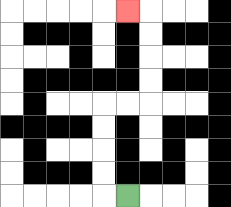{'start': '[5, 8]', 'end': '[5, 0]', 'path_directions': 'L,U,U,U,U,R,R,U,U,U,U,L', 'path_coordinates': '[[5, 8], [4, 8], [4, 7], [4, 6], [4, 5], [4, 4], [5, 4], [6, 4], [6, 3], [6, 2], [6, 1], [6, 0], [5, 0]]'}